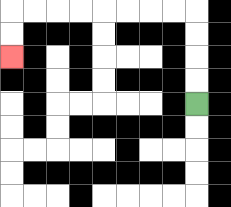{'start': '[8, 4]', 'end': '[0, 2]', 'path_directions': 'U,U,U,U,L,L,L,L,L,L,L,L,D,D', 'path_coordinates': '[[8, 4], [8, 3], [8, 2], [8, 1], [8, 0], [7, 0], [6, 0], [5, 0], [4, 0], [3, 0], [2, 0], [1, 0], [0, 0], [0, 1], [0, 2]]'}